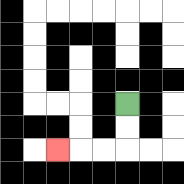{'start': '[5, 4]', 'end': '[2, 6]', 'path_directions': 'D,D,L,L,L', 'path_coordinates': '[[5, 4], [5, 5], [5, 6], [4, 6], [3, 6], [2, 6]]'}